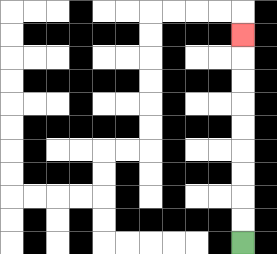{'start': '[10, 10]', 'end': '[10, 1]', 'path_directions': 'U,U,U,U,U,U,U,U,U', 'path_coordinates': '[[10, 10], [10, 9], [10, 8], [10, 7], [10, 6], [10, 5], [10, 4], [10, 3], [10, 2], [10, 1]]'}